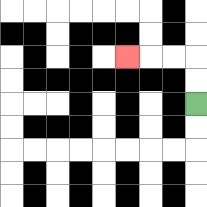{'start': '[8, 4]', 'end': '[5, 2]', 'path_directions': 'U,U,L,L,L', 'path_coordinates': '[[8, 4], [8, 3], [8, 2], [7, 2], [6, 2], [5, 2]]'}